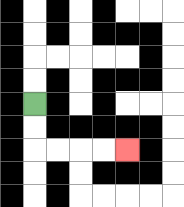{'start': '[1, 4]', 'end': '[5, 6]', 'path_directions': 'D,D,R,R,R,R', 'path_coordinates': '[[1, 4], [1, 5], [1, 6], [2, 6], [3, 6], [4, 6], [5, 6]]'}